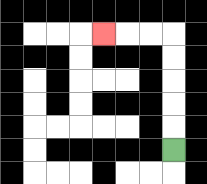{'start': '[7, 6]', 'end': '[4, 1]', 'path_directions': 'U,U,U,U,U,L,L,L', 'path_coordinates': '[[7, 6], [7, 5], [7, 4], [7, 3], [7, 2], [7, 1], [6, 1], [5, 1], [4, 1]]'}